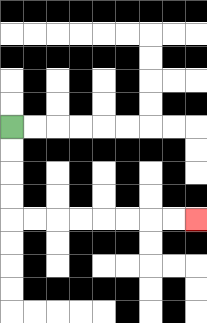{'start': '[0, 5]', 'end': '[8, 9]', 'path_directions': 'D,D,D,D,R,R,R,R,R,R,R,R', 'path_coordinates': '[[0, 5], [0, 6], [0, 7], [0, 8], [0, 9], [1, 9], [2, 9], [3, 9], [4, 9], [5, 9], [6, 9], [7, 9], [8, 9]]'}